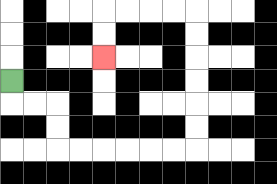{'start': '[0, 3]', 'end': '[4, 2]', 'path_directions': 'D,R,R,D,D,R,R,R,R,R,R,U,U,U,U,U,U,L,L,L,L,D,D', 'path_coordinates': '[[0, 3], [0, 4], [1, 4], [2, 4], [2, 5], [2, 6], [3, 6], [4, 6], [5, 6], [6, 6], [7, 6], [8, 6], [8, 5], [8, 4], [8, 3], [8, 2], [8, 1], [8, 0], [7, 0], [6, 0], [5, 0], [4, 0], [4, 1], [4, 2]]'}